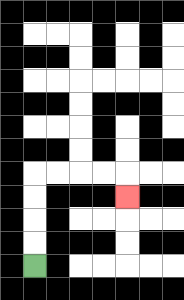{'start': '[1, 11]', 'end': '[5, 8]', 'path_directions': 'U,U,U,U,R,R,R,R,D', 'path_coordinates': '[[1, 11], [1, 10], [1, 9], [1, 8], [1, 7], [2, 7], [3, 7], [4, 7], [5, 7], [5, 8]]'}